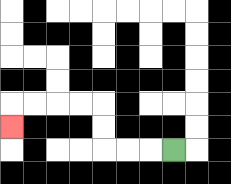{'start': '[7, 6]', 'end': '[0, 5]', 'path_directions': 'L,L,L,U,U,L,L,L,L,D', 'path_coordinates': '[[7, 6], [6, 6], [5, 6], [4, 6], [4, 5], [4, 4], [3, 4], [2, 4], [1, 4], [0, 4], [0, 5]]'}